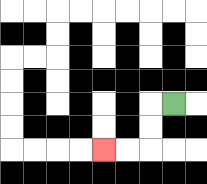{'start': '[7, 4]', 'end': '[4, 6]', 'path_directions': 'L,D,D,L,L', 'path_coordinates': '[[7, 4], [6, 4], [6, 5], [6, 6], [5, 6], [4, 6]]'}